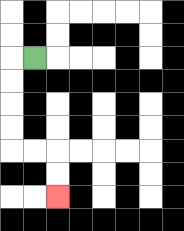{'start': '[1, 2]', 'end': '[2, 8]', 'path_directions': 'L,D,D,D,D,R,R,D,D', 'path_coordinates': '[[1, 2], [0, 2], [0, 3], [0, 4], [0, 5], [0, 6], [1, 6], [2, 6], [2, 7], [2, 8]]'}